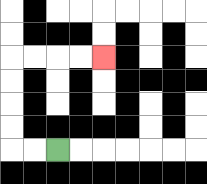{'start': '[2, 6]', 'end': '[4, 2]', 'path_directions': 'L,L,U,U,U,U,R,R,R,R', 'path_coordinates': '[[2, 6], [1, 6], [0, 6], [0, 5], [0, 4], [0, 3], [0, 2], [1, 2], [2, 2], [3, 2], [4, 2]]'}